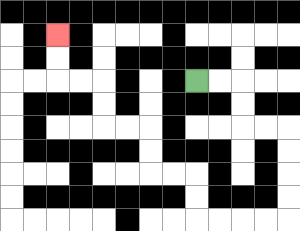{'start': '[8, 3]', 'end': '[2, 1]', 'path_directions': 'R,R,D,D,R,R,D,D,D,D,L,L,L,L,U,U,L,L,U,U,L,L,U,U,L,L,U,U', 'path_coordinates': '[[8, 3], [9, 3], [10, 3], [10, 4], [10, 5], [11, 5], [12, 5], [12, 6], [12, 7], [12, 8], [12, 9], [11, 9], [10, 9], [9, 9], [8, 9], [8, 8], [8, 7], [7, 7], [6, 7], [6, 6], [6, 5], [5, 5], [4, 5], [4, 4], [4, 3], [3, 3], [2, 3], [2, 2], [2, 1]]'}